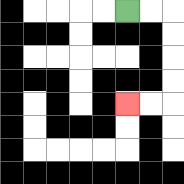{'start': '[5, 0]', 'end': '[5, 4]', 'path_directions': 'R,R,D,D,D,D,L,L', 'path_coordinates': '[[5, 0], [6, 0], [7, 0], [7, 1], [7, 2], [7, 3], [7, 4], [6, 4], [5, 4]]'}